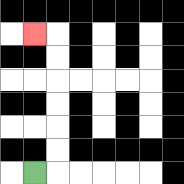{'start': '[1, 7]', 'end': '[1, 1]', 'path_directions': 'R,U,U,U,U,U,U,L', 'path_coordinates': '[[1, 7], [2, 7], [2, 6], [2, 5], [2, 4], [2, 3], [2, 2], [2, 1], [1, 1]]'}